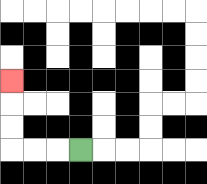{'start': '[3, 6]', 'end': '[0, 3]', 'path_directions': 'L,L,L,U,U,U', 'path_coordinates': '[[3, 6], [2, 6], [1, 6], [0, 6], [0, 5], [0, 4], [0, 3]]'}